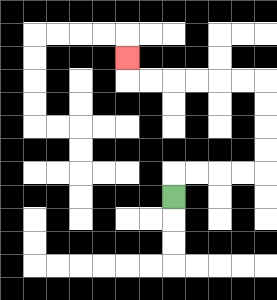{'start': '[7, 8]', 'end': '[5, 2]', 'path_directions': 'U,R,R,R,R,U,U,U,U,L,L,L,L,L,L,U', 'path_coordinates': '[[7, 8], [7, 7], [8, 7], [9, 7], [10, 7], [11, 7], [11, 6], [11, 5], [11, 4], [11, 3], [10, 3], [9, 3], [8, 3], [7, 3], [6, 3], [5, 3], [5, 2]]'}